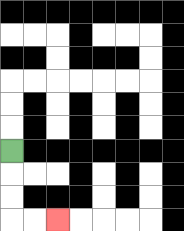{'start': '[0, 6]', 'end': '[2, 9]', 'path_directions': 'D,D,D,R,R', 'path_coordinates': '[[0, 6], [0, 7], [0, 8], [0, 9], [1, 9], [2, 9]]'}